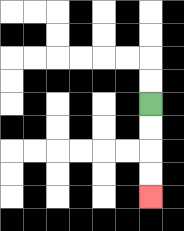{'start': '[6, 4]', 'end': '[6, 8]', 'path_directions': 'D,D,D,D', 'path_coordinates': '[[6, 4], [6, 5], [6, 6], [6, 7], [6, 8]]'}